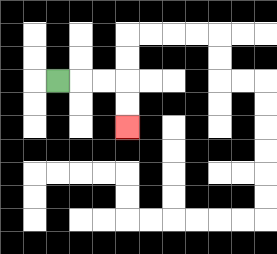{'start': '[2, 3]', 'end': '[5, 5]', 'path_directions': 'R,R,R,D,D', 'path_coordinates': '[[2, 3], [3, 3], [4, 3], [5, 3], [5, 4], [5, 5]]'}